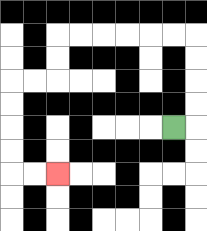{'start': '[7, 5]', 'end': '[2, 7]', 'path_directions': 'R,U,U,U,U,L,L,L,L,L,L,D,D,L,L,D,D,D,D,R,R', 'path_coordinates': '[[7, 5], [8, 5], [8, 4], [8, 3], [8, 2], [8, 1], [7, 1], [6, 1], [5, 1], [4, 1], [3, 1], [2, 1], [2, 2], [2, 3], [1, 3], [0, 3], [0, 4], [0, 5], [0, 6], [0, 7], [1, 7], [2, 7]]'}